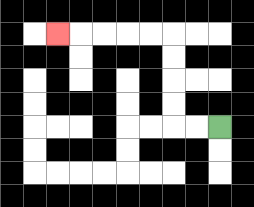{'start': '[9, 5]', 'end': '[2, 1]', 'path_directions': 'L,L,U,U,U,U,L,L,L,L,L', 'path_coordinates': '[[9, 5], [8, 5], [7, 5], [7, 4], [7, 3], [7, 2], [7, 1], [6, 1], [5, 1], [4, 1], [3, 1], [2, 1]]'}